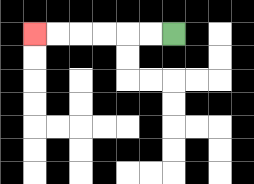{'start': '[7, 1]', 'end': '[1, 1]', 'path_directions': 'L,L,L,L,L,L', 'path_coordinates': '[[7, 1], [6, 1], [5, 1], [4, 1], [3, 1], [2, 1], [1, 1]]'}